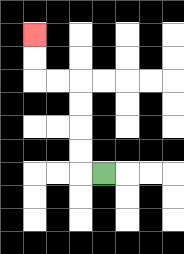{'start': '[4, 7]', 'end': '[1, 1]', 'path_directions': 'L,U,U,U,U,L,L,U,U', 'path_coordinates': '[[4, 7], [3, 7], [3, 6], [3, 5], [3, 4], [3, 3], [2, 3], [1, 3], [1, 2], [1, 1]]'}